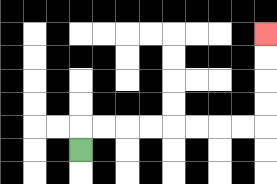{'start': '[3, 6]', 'end': '[11, 1]', 'path_directions': 'U,R,R,R,R,R,R,R,R,U,U,U,U', 'path_coordinates': '[[3, 6], [3, 5], [4, 5], [5, 5], [6, 5], [7, 5], [8, 5], [9, 5], [10, 5], [11, 5], [11, 4], [11, 3], [11, 2], [11, 1]]'}